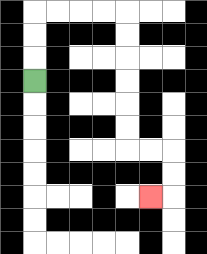{'start': '[1, 3]', 'end': '[6, 8]', 'path_directions': 'U,U,U,R,R,R,R,D,D,D,D,D,D,R,R,D,D,L', 'path_coordinates': '[[1, 3], [1, 2], [1, 1], [1, 0], [2, 0], [3, 0], [4, 0], [5, 0], [5, 1], [5, 2], [5, 3], [5, 4], [5, 5], [5, 6], [6, 6], [7, 6], [7, 7], [7, 8], [6, 8]]'}